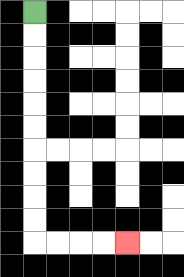{'start': '[1, 0]', 'end': '[5, 10]', 'path_directions': 'D,D,D,D,D,D,D,D,D,D,R,R,R,R', 'path_coordinates': '[[1, 0], [1, 1], [1, 2], [1, 3], [1, 4], [1, 5], [1, 6], [1, 7], [1, 8], [1, 9], [1, 10], [2, 10], [3, 10], [4, 10], [5, 10]]'}